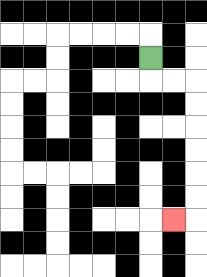{'start': '[6, 2]', 'end': '[7, 9]', 'path_directions': 'D,R,R,D,D,D,D,D,D,L', 'path_coordinates': '[[6, 2], [6, 3], [7, 3], [8, 3], [8, 4], [8, 5], [8, 6], [8, 7], [8, 8], [8, 9], [7, 9]]'}